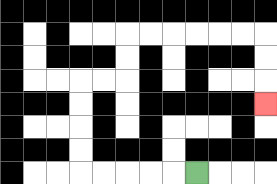{'start': '[8, 7]', 'end': '[11, 4]', 'path_directions': 'L,L,L,L,L,U,U,U,U,R,R,U,U,R,R,R,R,R,R,D,D,D', 'path_coordinates': '[[8, 7], [7, 7], [6, 7], [5, 7], [4, 7], [3, 7], [3, 6], [3, 5], [3, 4], [3, 3], [4, 3], [5, 3], [5, 2], [5, 1], [6, 1], [7, 1], [8, 1], [9, 1], [10, 1], [11, 1], [11, 2], [11, 3], [11, 4]]'}